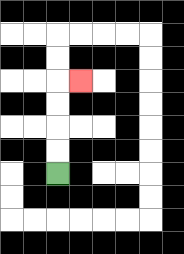{'start': '[2, 7]', 'end': '[3, 3]', 'path_directions': 'U,U,U,U,R', 'path_coordinates': '[[2, 7], [2, 6], [2, 5], [2, 4], [2, 3], [3, 3]]'}